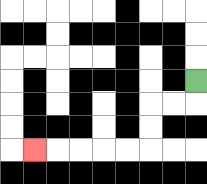{'start': '[8, 3]', 'end': '[1, 6]', 'path_directions': 'D,L,L,D,D,L,L,L,L,L', 'path_coordinates': '[[8, 3], [8, 4], [7, 4], [6, 4], [6, 5], [6, 6], [5, 6], [4, 6], [3, 6], [2, 6], [1, 6]]'}